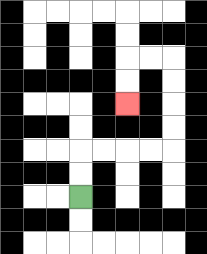{'start': '[3, 8]', 'end': '[5, 4]', 'path_directions': 'U,U,R,R,R,R,U,U,U,U,L,L,D,D', 'path_coordinates': '[[3, 8], [3, 7], [3, 6], [4, 6], [5, 6], [6, 6], [7, 6], [7, 5], [7, 4], [7, 3], [7, 2], [6, 2], [5, 2], [5, 3], [5, 4]]'}